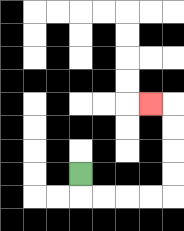{'start': '[3, 7]', 'end': '[6, 4]', 'path_directions': 'D,R,R,R,R,U,U,U,U,L', 'path_coordinates': '[[3, 7], [3, 8], [4, 8], [5, 8], [6, 8], [7, 8], [7, 7], [7, 6], [7, 5], [7, 4], [6, 4]]'}